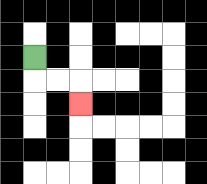{'start': '[1, 2]', 'end': '[3, 4]', 'path_directions': 'D,R,R,D', 'path_coordinates': '[[1, 2], [1, 3], [2, 3], [3, 3], [3, 4]]'}